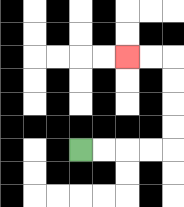{'start': '[3, 6]', 'end': '[5, 2]', 'path_directions': 'R,R,R,R,U,U,U,U,L,L', 'path_coordinates': '[[3, 6], [4, 6], [5, 6], [6, 6], [7, 6], [7, 5], [7, 4], [7, 3], [7, 2], [6, 2], [5, 2]]'}